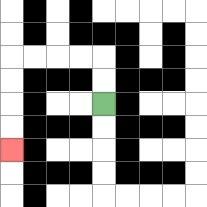{'start': '[4, 4]', 'end': '[0, 6]', 'path_directions': 'U,U,L,L,L,L,D,D,D,D', 'path_coordinates': '[[4, 4], [4, 3], [4, 2], [3, 2], [2, 2], [1, 2], [0, 2], [0, 3], [0, 4], [0, 5], [0, 6]]'}